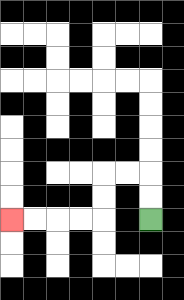{'start': '[6, 9]', 'end': '[0, 9]', 'path_directions': 'U,U,L,L,D,D,L,L,L,L', 'path_coordinates': '[[6, 9], [6, 8], [6, 7], [5, 7], [4, 7], [4, 8], [4, 9], [3, 9], [2, 9], [1, 9], [0, 9]]'}